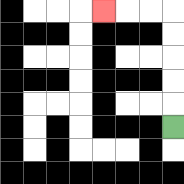{'start': '[7, 5]', 'end': '[4, 0]', 'path_directions': 'U,U,U,U,U,L,L,L', 'path_coordinates': '[[7, 5], [7, 4], [7, 3], [7, 2], [7, 1], [7, 0], [6, 0], [5, 0], [4, 0]]'}